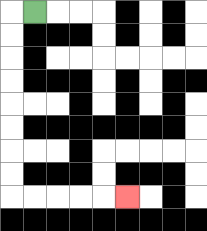{'start': '[1, 0]', 'end': '[5, 8]', 'path_directions': 'L,D,D,D,D,D,D,D,D,R,R,R,R,R', 'path_coordinates': '[[1, 0], [0, 0], [0, 1], [0, 2], [0, 3], [0, 4], [0, 5], [0, 6], [0, 7], [0, 8], [1, 8], [2, 8], [3, 8], [4, 8], [5, 8]]'}